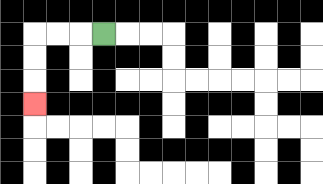{'start': '[4, 1]', 'end': '[1, 4]', 'path_directions': 'L,L,L,D,D,D', 'path_coordinates': '[[4, 1], [3, 1], [2, 1], [1, 1], [1, 2], [1, 3], [1, 4]]'}